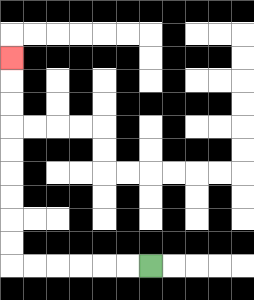{'start': '[6, 11]', 'end': '[0, 2]', 'path_directions': 'L,L,L,L,L,L,U,U,U,U,U,U,U,U,U', 'path_coordinates': '[[6, 11], [5, 11], [4, 11], [3, 11], [2, 11], [1, 11], [0, 11], [0, 10], [0, 9], [0, 8], [0, 7], [0, 6], [0, 5], [0, 4], [0, 3], [0, 2]]'}